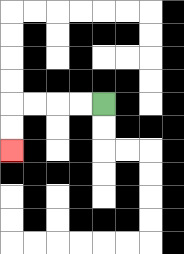{'start': '[4, 4]', 'end': '[0, 6]', 'path_directions': 'L,L,L,L,D,D', 'path_coordinates': '[[4, 4], [3, 4], [2, 4], [1, 4], [0, 4], [0, 5], [0, 6]]'}